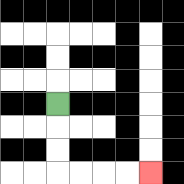{'start': '[2, 4]', 'end': '[6, 7]', 'path_directions': 'D,D,D,R,R,R,R', 'path_coordinates': '[[2, 4], [2, 5], [2, 6], [2, 7], [3, 7], [4, 7], [5, 7], [6, 7]]'}